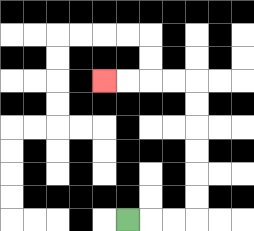{'start': '[5, 9]', 'end': '[4, 3]', 'path_directions': 'R,R,R,U,U,U,U,U,U,L,L,L,L', 'path_coordinates': '[[5, 9], [6, 9], [7, 9], [8, 9], [8, 8], [8, 7], [8, 6], [8, 5], [8, 4], [8, 3], [7, 3], [6, 3], [5, 3], [4, 3]]'}